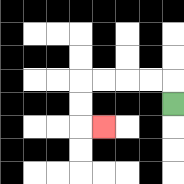{'start': '[7, 4]', 'end': '[4, 5]', 'path_directions': 'U,L,L,L,L,D,D,R', 'path_coordinates': '[[7, 4], [7, 3], [6, 3], [5, 3], [4, 3], [3, 3], [3, 4], [3, 5], [4, 5]]'}